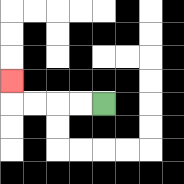{'start': '[4, 4]', 'end': '[0, 3]', 'path_directions': 'L,L,L,L,U', 'path_coordinates': '[[4, 4], [3, 4], [2, 4], [1, 4], [0, 4], [0, 3]]'}